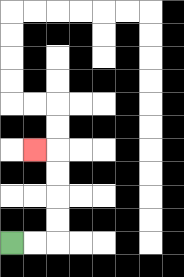{'start': '[0, 10]', 'end': '[1, 6]', 'path_directions': 'R,R,U,U,U,U,L', 'path_coordinates': '[[0, 10], [1, 10], [2, 10], [2, 9], [2, 8], [2, 7], [2, 6], [1, 6]]'}